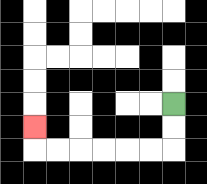{'start': '[7, 4]', 'end': '[1, 5]', 'path_directions': 'D,D,L,L,L,L,L,L,U', 'path_coordinates': '[[7, 4], [7, 5], [7, 6], [6, 6], [5, 6], [4, 6], [3, 6], [2, 6], [1, 6], [1, 5]]'}